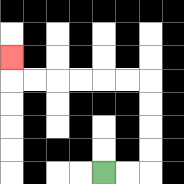{'start': '[4, 7]', 'end': '[0, 2]', 'path_directions': 'R,R,U,U,U,U,L,L,L,L,L,L,U', 'path_coordinates': '[[4, 7], [5, 7], [6, 7], [6, 6], [6, 5], [6, 4], [6, 3], [5, 3], [4, 3], [3, 3], [2, 3], [1, 3], [0, 3], [0, 2]]'}